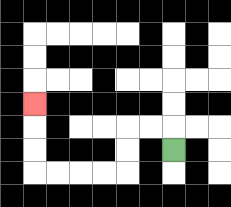{'start': '[7, 6]', 'end': '[1, 4]', 'path_directions': 'U,L,L,D,D,L,L,L,L,U,U,U', 'path_coordinates': '[[7, 6], [7, 5], [6, 5], [5, 5], [5, 6], [5, 7], [4, 7], [3, 7], [2, 7], [1, 7], [1, 6], [1, 5], [1, 4]]'}